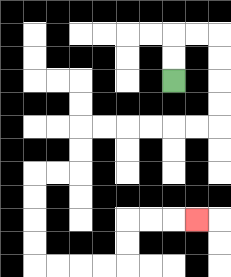{'start': '[7, 3]', 'end': '[8, 9]', 'path_directions': 'U,U,R,R,D,D,D,D,L,L,L,L,L,L,D,D,L,L,D,D,D,D,R,R,R,R,U,U,R,R,R', 'path_coordinates': '[[7, 3], [7, 2], [7, 1], [8, 1], [9, 1], [9, 2], [9, 3], [9, 4], [9, 5], [8, 5], [7, 5], [6, 5], [5, 5], [4, 5], [3, 5], [3, 6], [3, 7], [2, 7], [1, 7], [1, 8], [1, 9], [1, 10], [1, 11], [2, 11], [3, 11], [4, 11], [5, 11], [5, 10], [5, 9], [6, 9], [7, 9], [8, 9]]'}